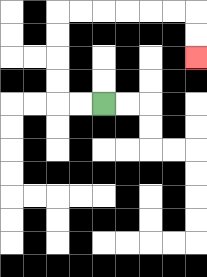{'start': '[4, 4]', 'end': '[8, 2]', 'path_directions': 'L,L,U,U,U,U,R,R,R,R,R,R,D,D', 'path_coordinates': '[[4, 4], [3, 4], [2, 4], [2, 3], [2, 2], [2, 1], [2, 0], [3, 0], [4, 0], [5, 0], [6, 0], [7, 0], [8, 0], [8, 1], [8, 2]]'}